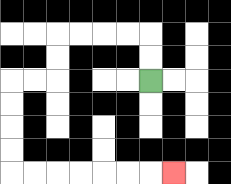{'start': '[6, 3]', 'end': '[7, 7]', 'path_directions': 'U,U,L,L,L,L,D,D,L,L,D,D,D,D,R,R,R,R,R,R,R', 'path_coordinates': '[[6, 3], [6, 2], [6, 1], [5, 1], [4, 1], [3, 1], [2, 1], [2, 2], [2, 3], [1, 3], [0, 3], [0, 4], [0, 5], [0, 6], [0, 7], [1, 7], [2, 7], [3, 7], [4, 7], [5, 7], [6, 7], [7, 7]]'}